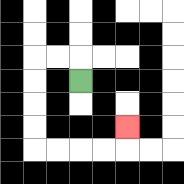{'start': '[3, 3]', 'end': '[5, 5]', 'path_directions': 'U,L,L,D,D,D,D,R,R,R,R,U', 'path_coordinates': '[[3, 3], [3, 2], [2, 2], [1, 2], [1, 3], [1, 4], [1, 5], [1, 6], [2, 6], [3, 6], [4, 6], [5, 6], [5, 5]]'}